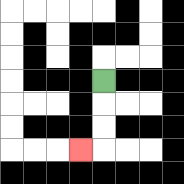{'start': '[4, 3]', 'end': '[3, 6]', 'path_directions': 'D,D,D,L', 'path_coordinates': '[[4, 3], [4, 4], [4, 5], [4, 6], [3, 6]]'}